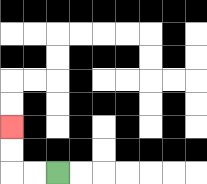{'start': '[2, 7]', 'end': '[0, 5]', 'path_directions': 'L,L,U,U', 'path_coordinates': '[[2, 7], [1, 7], [0, 7], [0, 6], [0, 5]]'}